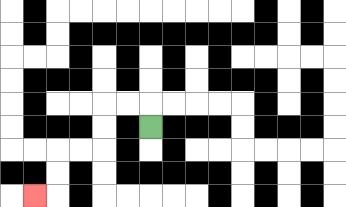{'start': '[6, 5]', 'end': '[1, 8]', 'path_directions': 'U,L,L,D,D,L,L,D,D,L', 'path_coordinates': '[[6, 5], [6, 4], [5, 4], [4, 4], [4, 5], [4, 6], [3, 6], [2, 6], [2, 7], [2, 8], [1, 8]]'}